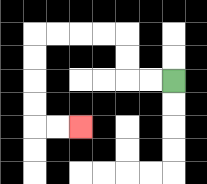{'start': '[7, 3]', 'end': '[3, 5]', 'path_directions': 'L,L,U,U,L,L,L,L,D,D,D,D,R,R', 'path_coordinates': '[[7, 3], [6, 3], [5, 3], [5, 2], [5, 1], [4, 1], [3, 1], [2, 1], [1, 1], [1, 2], [1, 3], [1, 4], [1, 5], [2, 5], [3, 5]]'}